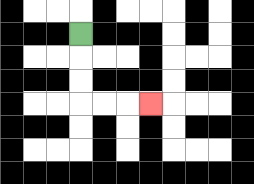{'start': '[3, 1]', 'end': '[6, 4]', 'path_directions': 'D,D,D,R,R,R', 'path_coordinates': '[[3, 1], [3, 2], [3, 3], [3, 4], [4, 4], [5, 4], [6, 4]]'}